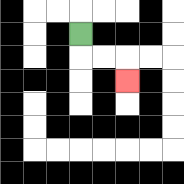{'start': '[3, 1]', 'end': '[5, 3]', 'path_directions': 'D,R,R,D', 'path_coordinates': '[[3, 1], [3, 2], [4, 2], [5, 2], [5, 3]]'}